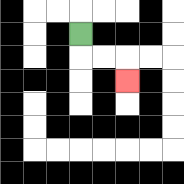{'start': '[3, 1]', 'end': '[5, 3]', 'path_directions': 'D,R,R,D', 'path_coordinates': '[[3, 1], [3, 2], [4, 2], [5, 2], [5, 3]]'}